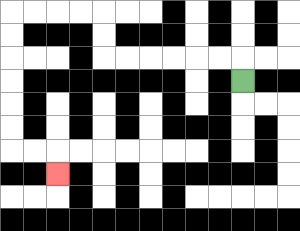{'start': '[10, 3]', 'end': '[2, 7]', 'path_directions': 'U,L,L,L,L,L,L,U,U,L,L,L,L,D,D,D,D,D,D,R,R,D', 'path_coordinates': '[[10, 3], [10, 2], [9, 2], [8, 2], [7, 2], [6, 2], [5, 2], [4, 2], [4, 1], [4, 0], [3, 0], [2, 0], [1, 0], [0, 0], [0, 1], [0, 2], [0, 3], [0, 4], [0, 5], [0, 6], [1, 6], [2, 6], [2, 7]]'}